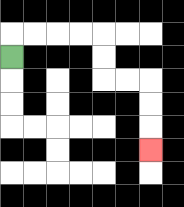{'start': '[0, 2]', 'end': '[6, 6]', 'path_directions': 'U,R,R,R,R,D,D,R,R,D,D,D', 'path_coordinates': '[[0, 2], [0, 1], [1, 1], [2, 1], [3, 1], [4, 1], [4, 2], [4, 3], [5, 3], [6, 3], [6, 4], [6, 5], [6, 6]]'}